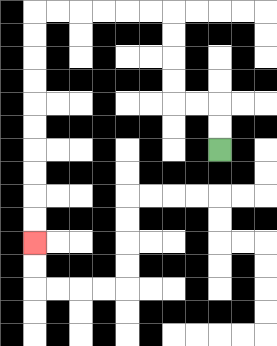{'start': '[9, 6]', 'end': '[1, 10]', 'path_directions': 'U,U,L,L,U,U,U,U,L,L,L,L,L,L,D,D,D,D,D,D,D,D,D,D', 'path_coordinates': '[[9, 6], [9, 5], [9, 4], [8, 4], [7, 4], [7, 3], [7, 2], [7, 1], [7, 0], [6, 0], [5, 0], [4, 0], [3, 0], [2, 0], [1, 0], [1, 1], [1, 2], [1, 3], [1, 4], [1, 5], [1, 6], [1, 7], [1, 8], [1, 9], [1, 10]]'}